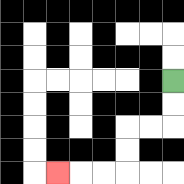{'start': '[7, 3]', 'end': '[2, 7]', 'path_directions': 'D,D,L,L,D,D,L,L,L', 'path_coordinates': '[[7, 3], [7, 4], [7, 5], [6, 5], [5, 5], [5, 6], [5, 7], [4, 7], [3, 7], [2, 7]]'}